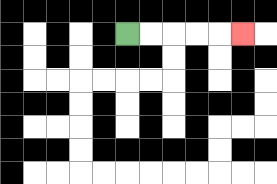{'start': '[5, 1]', 'end': '[10, 1]', 'path_directions': 'R,R,R,R,R', 'path_coordinates': '[[5, 1], [6, 1], [7, 1], [8, 1], [9, 1], [10, 1]]'}